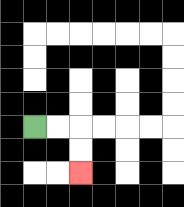{'start': '[1, 5]', 'end': '[3, 7]', 'path_directions': 'R,R,D,D', 'path_coordinates': '[[1, 5], [2, 5], [3, 5], [3, 6], [3, 7]]'}